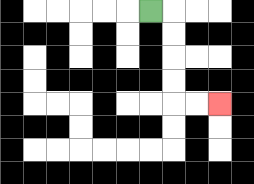{'start': '[6, 0]', 'end': '[9, 4]', 'path_directions': 'R,D,D,D,D,R,R', 'path_coordinates': '[[6, 0], [7, 0], [7, 1], [7, 2], [7, 3], [7, 4], [8, 4], [9, 4]]'}